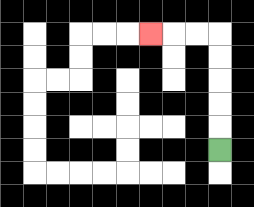{'start': '[9, 6]', 'end': '[6, 1]', 'path_directions': 'U,U,U,U,U,L,L,L', 'path_coordinates': '[[9, 6], [9, 5], [9, 4], [9, 3], [9, 2], [9, 1], [8, 1], [7, 1], [6, 1]]'}